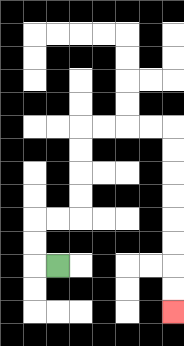{'start': '[2, 11]', 'end': '[7, 13]', 'path_directions': 'L,U,U,R,R,U,U,U,U,R,R,R,R,D,D,D,D,D,D,D,D', 'path_coordinates': '[[2, 11], [1, 11], [1, 10], [1, 9], [2, 9], [3, 9], [3, 8], [3, 7], [3, 6], [3, 5], [4, 5], [5, 5], [6, 5], [7, 5], [7, 6], [7, 7], [7, 8], [7, 9], [7, 10], [7, 11], [7, 12], [7, 13]]'}